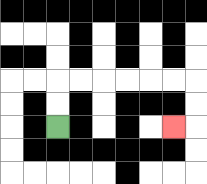{'start': '[2, 5]', 'end': '[7, 5]', 'path_directions': 'U,U,R,R,R,R,R,R,D,D,L', 'path_coordinates': '[[2, 5], [2, 4], [2, 3], [3, 3], [4, 3], [5, 3], [6, 3], [7, 3], [8, 3], [8, 4], [8, 5], [7, 5]]'}